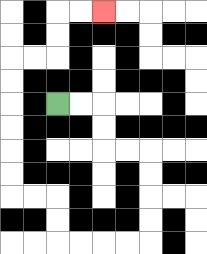{'start': '[2, 4]', 'end': '[4, 0]', 'path_directions': 'R,R,D,D,R,R,D,D,D,D,L,L,L,L,U,U,L,L,U,U,U,U,U,U,R,R,U,U,R,R', 'path_coordinates': '[[2, 4], [3, 4], [4, 4], [4, 5], [4, 6], [5, 6], [6, 6], [6, 7], [6, 8], [6, 9], [6, 10], [5, 10], [4, 10], [3, 10], [2, 10], [2, 9], [2, 8], [1, 8], [0, 8], [0, 7], [0, 6], [0, 5], [0, 4], [0, 3], [0, 2], [1, 2], [2, 2], [2, 1], [2, 0], [3, 0], [4, 0]]'}